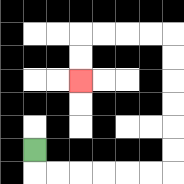{'start': '[1, 6]', 'end': '[3, 3]', 'path_directions': 'D,R,R,R,R,R,R,U,U,U,U,U,U,L,L,L,L,D,D', 'path_coordinates': '[[1, 6], [1, 7], [2, 7], [3, 7], [4, 7], [5, 7], [6, 7], [7, 7], [7, 6], [7, 5], [7, 4], [7, 3], [7, 2], [7, 1], [6, 1], [5, 1], [4, 1], [3, 1], [3, 2], [3, 3]]'}